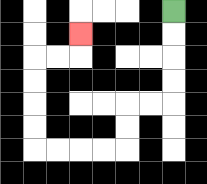{'start': '[7, 0]', 'end': '[3, 1]', 'path_directions': 'D,D,D,D,L,L,D,D,L,L,L,L,U,U,U,U,R,R,U', 'path_coordinates': '[[7, 0], [7, 1], [7, 2], [7, 3], [7, 4], [6, 4], [5, 4], [5, 5], [5, 6], [4, 6], [3, 6], [2, 6], [1, 6], [1, 5], [1, 4], [1, 3], [1, 2], [2, 2], [3, 2], [3, 1]]'}